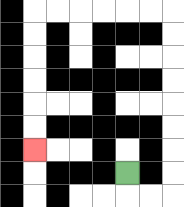{'start': '[5, 7]', 'end': '[1, 6]', 'path_directions': 'D,R,R,U,U,U,U,U,U,U,U,L,L,L,L,L,L,D,D,D,D,D,D', 'path_coordinates': '[[5, 7], [5, 8], [6, 8], [7, 8], [7, 7], [7, 6], [7, 5], [7, 4], [7, 3], [7, 2], [7, 1], [7, 0], [6, 0], [5, 0], [4, 0], [3, 0], [2, 0], [1, 0], [1, 1], [1, 2], [1, 3], [1, 4], [1, 5], [1, 6]]'}